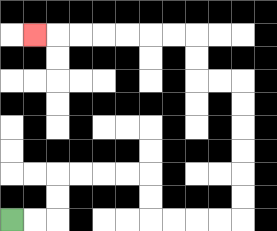{'start': '[0, 9]', 'end': '[1, 1]', 'path_directions': 'R,R,U,U,R,R,R,R,D,D,R,R,R,R,U,U,U,U,U,U,L,L,U,U,L,L,L,L,L,L,L', 'path_coordinates': '[[0, 9], [1, 9], [2, 9], [2, 8], [2, 7], [3, 7], [4, 7], [5, 7], [6, 7], [6, 8], [6, 9], [7, 9], [8, 9], [9, 9], [10, 9], [10, 8], [10, 7], [10, 6], [10, 5], [10, 4], [10, 3], [9, 3], [8, 3], [8, 2], [8, 1], [7, 1], [6, 1], [5, 1], [4, 1], [3, 1], [2, 1], [1, 1]]'}